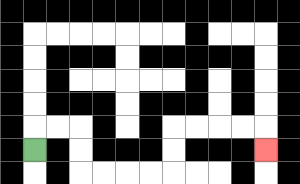{'start': '[1, 6]', 'end': '[11, 6]', 'path_directions': 'U,R,R,D,D,R,R,R,R,U,U,R,R,R,R,D', 'path_coordinates': '[[1, 6], [1, 5], [2, 5], [3, 5], [3, 6], [3, 7], [4, 7], [5, 7], [6, 7], [7, 7], [7, 6], [7, 5], [8, 5], [9, 5], [10, 5], [11, 5], [11, 6]]'}